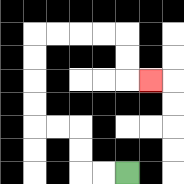{'start': '[5, 7]', 'end': '[6, 3]', 'path_directions': 'L,L,U,U,L,L,U,U,U,U,R,R,R,R,D,D,R', 'path_coordinates': '[[5, 7], [4, 7], [3, 7], [3, 6], [3, 5], [2, 5], [1, 5], [1, 4], [1, 3], [1, 2], [1, 1], [2, 1], [3, 1], [4, 1], [5, 1], [5, 2], [5, 3], [6, 3]]'}